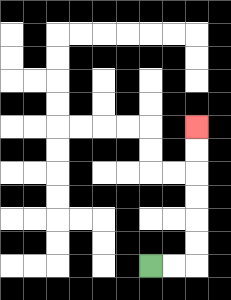{'start': '[6, 11]', 'end': '[8, 5]', 'path_directions': 'R,R,U,U,U,U,U,U', 'path_coordinates': '[[6, 11], [7, 11], [8, 11], [8, 10], [8, 9], [8, 8], [8, 7], [8, 6], [8, 5]]'}